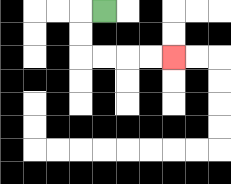{'start': '[4, 0]', 'end': '[7, 2]', 'path_directions': 'L,D,D,R,R,R,R', 'path_coordinates': '[[4, 0], [3, 0], [3, 1], [3, 2], [4, 2], [5, 2], [6, 2], [7, 2]]'}